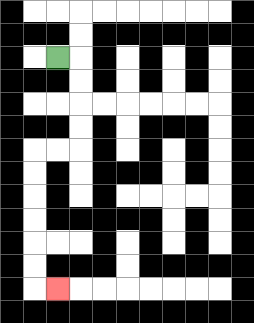{'start': '[2, 2]', 'end': '[2, 12]', 'path_directions': 'R,D,D,D,D,L,L,D,D,D,D,D,D,R', 'path_coordinates': '[[2, 2], [3, 2], [3, 3], [3, 4], [3, 5], [3, 6], [2, 6], [1, 6], [1, 7], [1, 8], [1, 9], [1, 10], [1, 11], [1, 12], [2, 12]]'}